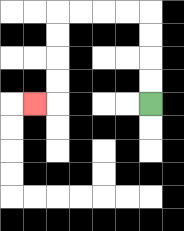{'start': '[6, 4]', 'end': '[1, 4]', 'path_directions': 'U,U,U,U,L,L,L,L,D,D,D,D,L', 'path_coordinates': '[[6, 4], [6, 3], [6, 2], [6, 1], [6, 0], [5, 0], [4, 0], [3, 0], [2, 0], [2, 1], [2, 2], [2, 3], [2, 4], [1, 4]]'}